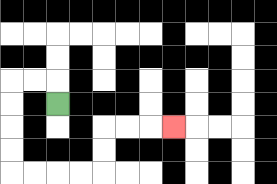{'start': '[2, 4]', 'end': '[7, 5]', 'path_directions': 'U,L,L,D,D,D,D,R,R,R,R,U,U,R,R,R', 'path_coordinates': '[[2, 4], [2, 3], [1, 3], [0, 3], [0, 4], [0, 5], [0, 6], [0, 7], [1, 7], [2, 7], [3, 7], [4, 7], [4, 6], [4, 5], [5, 5], [6, 5], [7, 5]]'}